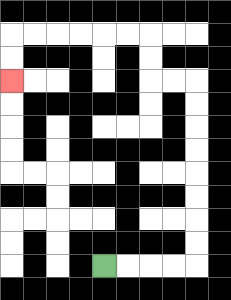{'start': '[4, 11]', 'end': '[0, 3]', 'path_directions': 'R,R,R,R,U,U,U,U,U,U,U,U,L,L,U,U,L,L,L,L,L,L,D,D', 'path_coordinates': '[[4, 11], [5, 11], [6, 11], [7, 11], [8, 11], [8, 10], [8, 9], [8, 8], [8, 7], [8, 6], [8, 5], [8, 4], [8, 3], [7, 3], [6, 3], [6, 2], [6, 1], [5, 1], [4, 1], [3, 1], [2, 1], [1, 1], [0, 1], [0, 2], [0, 3]]'}